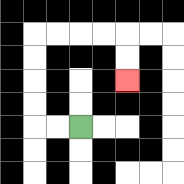{'start': '[3, 5]', 'end': '[5, 3]', 'path_directions': 'L,L,U,U,U,U,R,R,R,R,D,D', 'path_coordinates': '[[3, 5], [2, 5], [1, 5], [1, 4], [1, 3], [1, 2], [1, 1], [2, 1], [3, 1], [4, 1], [5, 1], [5, 2], [5, 3]]'}